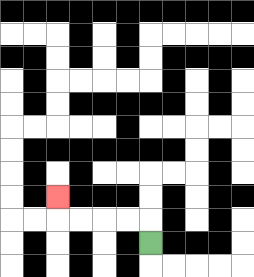{'start': '[6, 10]', 'end': '[2, 8]', 'path_directions': 'U,L,L,L,L,U', 'path_coordinates': '[[6, 10], [6, 9], [5, 9], [4, 9], [3, 9], [2, 9], [2, 8]]'}